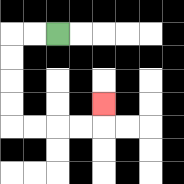{'start': '[2, 1]', 'end': '[4, 4]', 'path_directions': 'L,L,D,D,D,D,R,R,R,R,U', 'path_coordinates': '[[2, 1], [1, 1], [0, 1], [0, 2], [0, 3], [0, 4], [0, 5], [1, 5], [2, 5], [3, 5], [4, 5], [4, 4]]'}